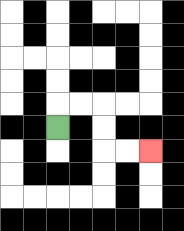{'start': '[2, 5]', 'end': '[6, 6]', 'path_directions': 'U,R,R,D,D,R,R', 'path_coordinates': '[[2, 5], [2, 4], [3, 4], [4, 4], [4, 5], [4, 6], [5, 6], [6, 6]]'}